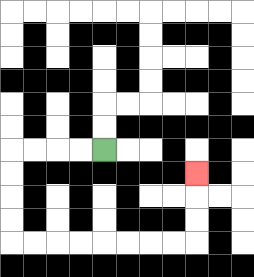{'start': '[4, 6]', 'end': '[8, 7]', 'path_directions': 'L,L,L,L,D,D,D,D,R,R,R,R,R,R,R,R,U,U,U', 'path_coordinates': '[[4, 6], [3, 6], [2, 6], [1, 6], [0, 6], [0, 7], [0, 8], [0, 9], [0, 10], [1, 10], [2, 10], [3, 10], [4, 10], [5, 10], [6, 10], [7, 10], [8, 10], [8, 9], [8, 8], [8, 7]]'}